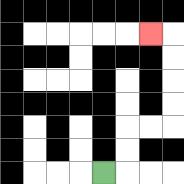{'start': '[4, 7]', 'end': '[6, 1]', 'path_directions': 'R,U,U,R,R,U,U,U,U,L', 'path_coordinates': '[[4, 7], [5, 7], [5, 6], [5, 5], [6, 5], [7, 5], [7, 4], [7, 3], [7, 2], [7, 1], [6, 1]]'}